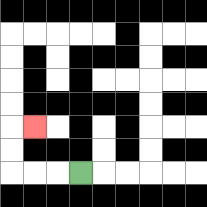{'start': '[3, 7]', 'end': '[1, 5]', 'path_directions': 'L,L,L,U,U,R', 'path_coordinates': '[[3, 7], [2, 7], [1, 7], [0, 7], [0, 6], [0, 5], [1, 5]]'}